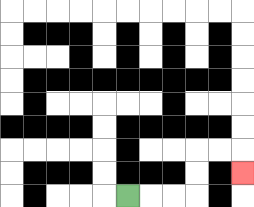{'start': '[5, 8]', 'end': '[10, 7]', 'path_directions': 'R,R,R,U,U,R,R,D', 'path_coordinates': '[[5, 8], [6, 8], [7, 8], [8, 8], [8, 7], [8, 6], [9, 6], [10, 6], [10, 7]]'}